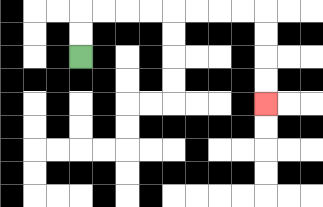{'start': '[3, 2]', 'end': '[11, 4]', 'path_directions': 'U,U,R,R,R,R,R,R,R,R,D,D,D,D', 'path_coordinates': '[[3, 2], [3, 1], [3, 0], [4, 0], [5, 0], [6, 0], [7, 0], [8, 0], [9, 0], [10, 0], [11, 0], [11, 1], [11, 2], [11, 3], [11, 4]]'}